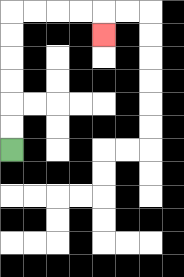{'start': '[0, 6]', 'end': '[4, 1]', 'path_directions': 'U,U,U,U,U,U,R,R,R,R,D', 'path_coordinates': '[[0, 6], [0, 5], [0, 4], [0, 3], [0, 2], [0, 1], [0, 0], [1, 0], [2, 0], [3, 0], [4, 0], [4, 1]]'}